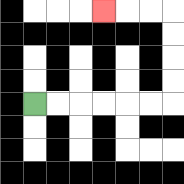{'start': '[1, 4]', 'end': '[4, 0]', 'path_directions': 'R,R,R,R,R,R,U,U,U,U,L,L,L', 'path_coordinates': '[[1, 4], [2, 4], [3, 4], [4, 4], [5, 4], [6, 4], [7, 4], [7, 3], [7, 2], [7, 1], [7, 0], [6, 0], [5, 0], [4, 0]]'}